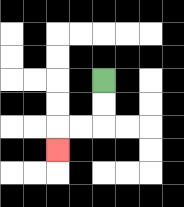{'start': '[4, 3]', 'end': '[2, 6]', 'path_directions': 'D,D,L,L,D', 'path_coordinates': '[[4, 3], [4, 4], [4, 5], [3, 5], [2, 5], [2, 6]]'}